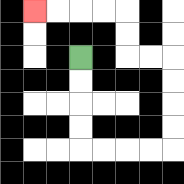{'start': '[3, 2]', 'end': '[1, 0]', 'path_directions': 'D,D,D,D,R,R,R,R,U,U,U,U,L,L,U,U,L,L,L,L', 'path_coordinates': '[[3, 2], [3, 3], [3, 4], [3, 5], [3, 6], [4, 6], [5, 6], [6, 6], [7, 6], [7, 5], [7, 4], [7, 3], [7, 2], [6, 2], [5, 2], [5, 1], [5, 0], [4, 0], [3, 0], [2, 0], [1, 0]]'}